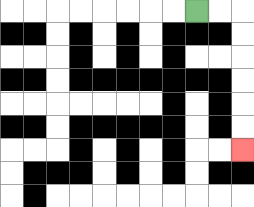{'start': '[8, 0]', 'end': '[10, 6]', 'path_directions': 'R,R,D,D,D,D,D,D', 'path_coordinates': '[[8, 0], [9, 0], [10, 0], [10, 1], [10, 2], [10, 3], [10, 4], [10, 5], [10, 6]]'}